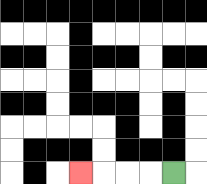{'start': '[7, 7]', 'end': '[3, 7]', 'path_directions': 'L,L,L,L', 'path_coordinates': '[[7, 7], [6, 7], [5, 7], [4, 7], [3, 7]]'}